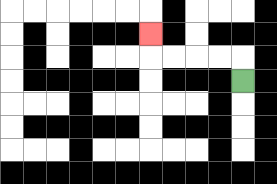{'start': '[10, 3]', 'end': '[6, 1]', 'path_directions': 'U,L,L,L,L,U', 'path_coordinates': '[[10, 3], [10, 2], [9, 2], [8, 2], [7, 2], [6, 2], [6, 1]]'}